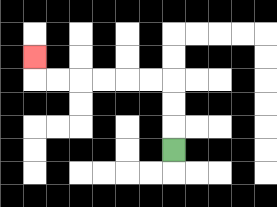{'start': '[7, 6]', 'end': '[1, 2]', 'path_directions': 'U,U,U,L,L,L,L,L,L,U', 'path_coordinates': '[[7, 6], [7, 5], [7, 4], [7, 3], [6, 3], [5, 3], [4, 3], [3, 3], [2, 3], [1, 3], [1, 2]]'}